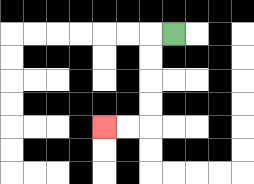{'start': '[7, 1]', 'end': '[4, 5]', 'path_directions': 'L,D,D,D,D,L,L', 'path_coordinates': '[[7, 1], [6, 1], [6, 2], [6, 3], [6, 4], [6, 5], [5, 5], [4, 5]]'}